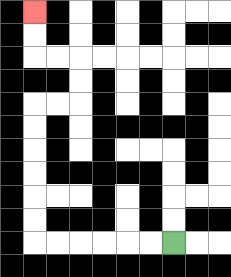{'start': '[7, 10]', 'end': '[1, 0]', 'path_directions': 'L,L,L,L,L,L,U,U,U,U,U,U,R,R,U,U,L,L,U,U', 'path_coordinates': '[[7, 10], [6, 10], [5, 10], [4, 10], [3, 10], [2, 10], [1, 10], [1, 9], [1, 8], [1, 7], [1, 6], [1, 5], [1, 4], [2, 4], [3, 4], [3, 3], [3, 2], [2, 2], [1, 2], [1, 1], [1, 0]]'}